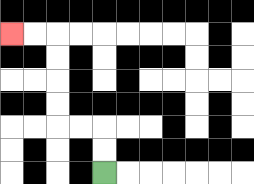{'start': '[4, 7]', 'end': '[0, 1]', 'path_directions': 'U,U,L,L,U,U,U,U,L,L', 'path_coordinates': '[[4, 7], [4, 6], [4, 5], [3, 5], [2, 5], [2, 4], [2, 3], [2, 2], [2, 1], [1, 1], [0, 1]]'}